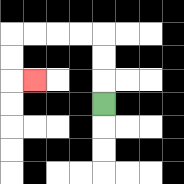{'start': '[4, 4]', 'end': '[1, 3]', 'path_directions': 'U,U,U,L,L,L,L,D,D,R', 'path_coordinates': '[[4, 4], [4, 3], [4, 2], [4, 1], [3, 1], [2, 1], [1, 1], [0, 1], [0, 2], [0, 3], [1, 3]]'}